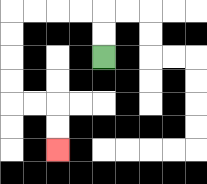{'start': '[4, 2]', 'end': '[2, 6]', 'path_directions': 'U,U,L,L,L,L,D,D,D,D,R,R,D,D', 'path_coordinates': '[[4, 2], [4, 1], [4, 0], [3, 0], [2, 0], [1, 0], [0, 0], [0, 1], [0, 2], [0, 3], [0, 4], [1, 4], [2, 4], [2, 5], [2, 6]]'}